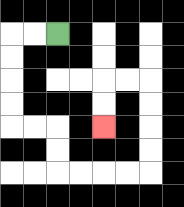{'start': '[2, 1]', 'end': '[4, 5]', 'path_directions': 'L,L,D,D,D,D,R,R,D,D,R,R,R,R,U,U,U,U,L,L,D,D', 'path_coordinates': '[[2, 1], [1, 1], [0, 1], [0, 2], [0, 3], [0, 4], [0, 5], [1, 5], [2, 5], [2, 6], [2, 7], [3, 7], [4, 7], [5, 7], [6, 7], [6, 6], [6, 5], [6, 4], [6, 3], [5, 3], [4, 3], [4, 4], [4, 5]]'}